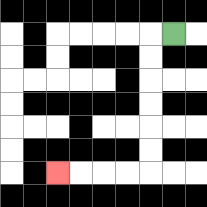{'start': '[7, 1]', 'end': '[2, 7]', 'path_directions': 'L,D,D,D,D,D,D,L,L,L,L', 'path_coordinates': '[[7, 1], [6, 1], [6, 2], [6, 3], [6, 4], [6, 5], [6, 6], [6, 7], [5, 7], [4, 7], [3, 7], [2, 7]]'}